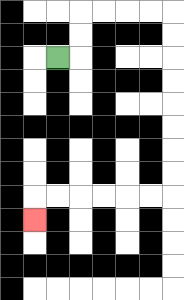{'start': '[2, 2]', 'end': '[1, 9]', 'path_directions': 'R,U,U,R,R,R,R,D,D,D,D,D,D,D,D,L,L,L,L,L,L,D', 'path_coordinates': '[[2, 2], [3, 2], [3, 1], [3, 0], [4, 0], [5, 0], [6, 0], [7, 0], [7, 1], [7, 2], [7, 3], [7, 4], [7, 5], [7, 6], [7, 7], [7, 8], [6, 8], [5, 8], [4, 8], [3, 8], [2, 8], [1, 8], [1, 9]]'}